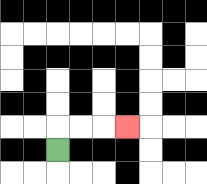{'start': '[2, 6]', 'end': '[5, 5]', 'path_directions': 'U,R,R,R', 'path_coordinates': '[[2, 6], [2, 5], [3, 5], [4, 5], [5, 5]]'}